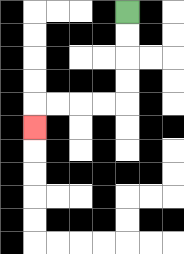{'start': '[5, 0]', 'end': '[1, 5]', 'path_directions': 'D,D,D,D,L,L,L,L,D', 'path_coordinates': '[[5, 0], [5, 1], [5, 2], [5, 3], [5, 4], [4, 4], [3, 4], [2, 4], [1, 4], [1, 5]]'}